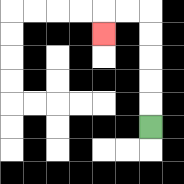{'start': '[6, 5]', 'end': '[4, 1]', 'path_directions': 'U,U,U,U,U,L,L,D', 'path_coordinates': '[[6, 5], [6, 4], [6, 3], [6, 2], [6, 1], [6, 0], [5, 0], [4, 0], [4, 1]]'}